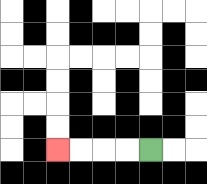{'start': '[6, 6]', 'end': '[2, 6]', 'path_directions': 'L,L,L,L', 'path_coordinates': '[[6, 6], [5, 6], [4, 6], [3, 6], [2, 6]]'}